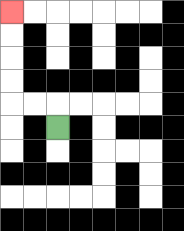{'start': '[2, 5]', 'end': '[0, 0]', 'path_directions': 'U,L,L,U,U,U,U', 'path_coordinates': '[[2, 5], [2, 4], [1, 4], [0, 4], [0, 3], [0, 2], [0, 1], [0, 0]]'}